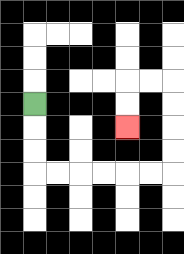{'start': '[1, 4]', 'end': '[5, 5]', 'path_directions': 'D,D,D,R,R,R,R,R,R,U,U,U,U,L,L,D,D', 'path_coordinates': '[[1, 4], [1, 5], [1, 6], [1, 7], [2, 7], [3, 7], [4, 7], [5, 7], [6, 7], [7, 7], [7, 6], [7, 5], [7, 4], [7, 3], [6, 3], [5, 3], [5, 4], [5, 5]]'}